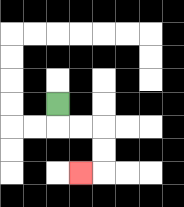{'start': '[2, 4]', 'end': '[3, 7]', 'path_directions': 'D,R,R,D,D,L', 'path_coordinates': '[[2, 4], [2, 5], [3, 5], [4, 5], [4, 6], [4, 7], [3, 7]]'}